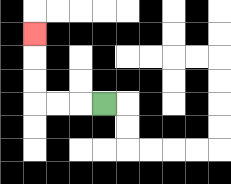{'start': '[4, 4]', 'end': '[1, 1]', 'path_directions': 'L,L,L,U,U,U', 'path_coordinates': '[[4, 4], [3, 4], [2, 4], [1, 4], [1, 3], [1, 2], [1, 1]]'}